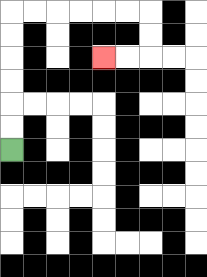{'start': '[0, 6]', 'end': '[4, 2]', 'path_directions': 'U,U,U,U,U,U,R,R,R,R,R,R,D,D,L,L', 'path_coordinates': '[[0, 6], [0, 5], [0, 4], [0, 3], [0, 2], [0, 1], [0, 0], [1, 0], [2, 0], [3, 0], [4, 0], [5, 0], [6, 0], [6, 1], [6, 2], [5, 2], [4, 2]]'}